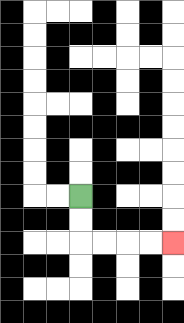{'start': '[3, 8]', 'end': '[7, 10]', 'path_directions': 'D,D,R,R,R,R', 'path_coordinates': '[[3, 8], [3, 9], [3, 10], [4, 10], [5, 10], [6, 10], [7, 10]]'}